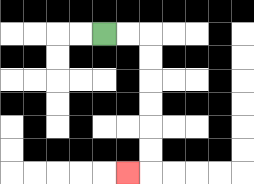{'start': '[4, 1]', 'end': '[5, 7]', 'path_directions': 'R,R,D,D,D,D,D,D,L', 'path_coordinates': '[[4, 1], [5, 1], [6, 1], [6, 2], [6, 3], [6, 4], [6, 5], [6, 6], [6, 7], [5, 7]]'}